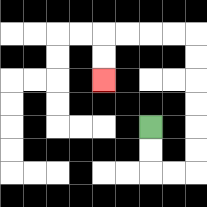{'start': '[6, 5]', 'end': '[4, 3]', 'path_directions': 'D,D,R,R,U,U,U,U,U,U,L,L,L,L,D,D', 'path_coordinates': '[[6, 5], [6, 6], [6, 7], [7, 7], [8, 7], [8, 6], [8, 5], [8, 4], [8, 3], [8, 2], [8, 1], [7, 1], [6, 1], [5, 1], [4, 1], [4, 2], [4, 3]]'}